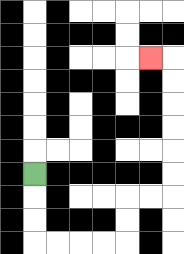{'start': '[1, 7]', 'end': '[6, 2]', 'path_directions': 'D,D,D,R,R,R,R,U,U,R,R,U,U,U,U,U,U,L', 'path_coordinates': '[[1, 7], [1, 8], [1, 9], [1, 10], [2, 10], [3, 10], [4, 10], [5, 10], [5, 9], [5, 8], [6, 8], [7, 8], [7, 7], [7, 6], [7, 5], [7, 4], [7, 3], [7, 2], [6, 2]]'}